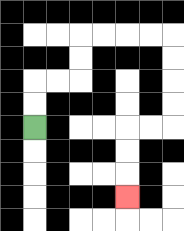{'start': '[1, 5]', 'end': '[5, 8]', 'path_directions': 'U,U,R,R,U,U,R,R,R,R,D,D,D,D,L,L,D,D,D', 'path_coordinates': '[[1, 5], [1, 4], [1, 3], [2, 3], [3, 3], [3, 2], [3, 1], [4, 1], [5, 1], [6, 1], [7, 1], [7, 2], [7, 3], [7, 4], [7, 5], [6, 5], [5, 5], [5, 6], [5, 7], [5, 8]]'}